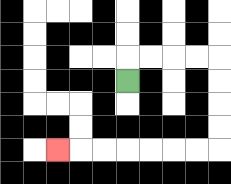{'start': '[5, 3]', 'end': '[2, 6]', 'path_directions': 'U,R,R,R,R,D,D,D,D,L,L,L,L,L,L,L', 'path_coordinates': '[[5, 3], [5, 2], [6, 2], [7, 2], [8, 2], [9, 2], [9, 3], [9, 4], [9, 5], [9, 6], [8, 6], [7, 6], [6, 6], [5, 6], [4, 6], [3, 6], [2, 6]]'}